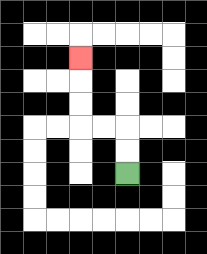{'start': '[5, 7]', 'end': '[3, 2]', 'path_directions': 'U,U,L,L,U,U,U', 'path_coordinates': '[[5, 7], [5, 6], [5, 5], [4, 5], [3, 5], [3, 4], [3, 3], [3, 2]]'}